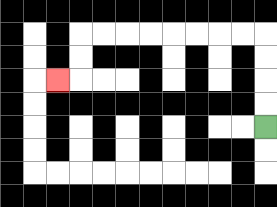{'start': '[11, 5]', 'end': '[2, 3]', 'path_directions': 'U,U,U,U,L,L,L,L,L,L,L,L,D,D,L', 'path_coordinates': '[[11, 5], [11, 4], [11, 3], [11, 2], [11, 1], [10, 1], [9, 1], [8, 1], [7, 1], [6, 1], [5, 1], [4, 1], [3, 1], [3, 2], [3, 3], [2, 3]]'}